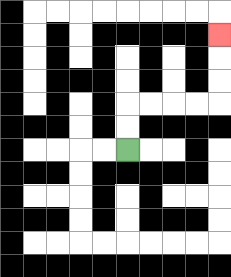{'start': '[5, 6]', 'end': '[9, 1]', 'path_directions': 'U,U,R,R,R,R,U,U,U', 'path_coordinates': '[[5, 6], [5, 5], [5, 4], [6, 4], [7, 4], [8, 4], [9, 4], [9, 3], [9, 2], [9, 1]]'}